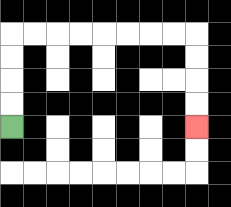{'start': '[0, 5]', 'end': '[8, 5]', 'path_directions': 'U,U,U,U,R,R,R,R,R,R,R,R,D,D,D,D', 'path_coordinates': '[[0, 5], [0, 4], [0, 3], [0, 2], [0, 1], [1, 1], [2, 1], [3, 1], [4, 1], [5, 1], [6, 1], [7, 1], [8, 1], [8, 2], [8, 3], [8, 4], [8, 5]]'}